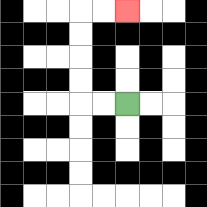{'start': '[5, 4]', 'end': '[5, 0]', 'path_directions': 'L,L,U,U,U,U,R,R', 'path_coordinates': '[[5, 4], [4, 4], [3, 4], [3, 3], [3, 2], [3, 1], [3, 0], [4, 0], [5, 0]]'}